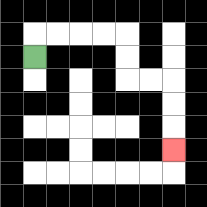{'start': '[1, 2]', 'end': '[7, 6]', 'path_directions': 'U,R,R,R,R,D,D,R,R,D,D,D', 'path_coordinates': '[[1, 2], [1, 1], [2, 1], [3, 1], [4, 1], [5, 1], [5, 2], [5, 3], [6, 3], [7, 3], [7, 4], [7, 5], [7, 6]]'}